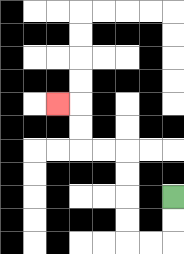{'start': '[7, 8]', 'end': '[2, 4]', 'path_directions': 'D,D,L,L,U,U,U,U,L,L,U,U,L', 'path_coordinates': '[[7, 8], [7, 9], [7, 10], [6, 10], [5, 10], [5, 9], [5, 8], [5, 7], [5, 6], [4, 6], [3, 6], [3, 5], [3, 4], [2, 4]]'}